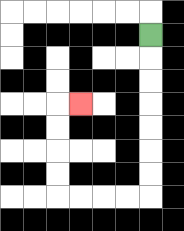{'start': '[6, 1]', 'end': '[3, 4]', 'path_directions': 'D,D,D,D,D,D,D,L,L,L,L,U,U,U,U,R', 'path_coordinates': '[[6, 1], [6, 2], [6, 3], [6, 4], [6, 5], [6, 6], [6, 7], [6, 8], [5, 8], [4, 8], [3, 8], [2, 8], [2, 7], [2, 6], [2, 5], [2, 4], [3, 4]]'}